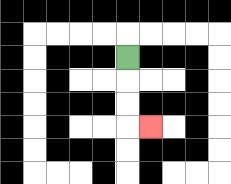{'start': '[5, 2]', 'end': '[6, 5]', 'path_directions': 'D,D,D,R', 'path_coordinates': '[[5, 2], [5, 3], [5, 4], [5, 5], [6, 5]]'}